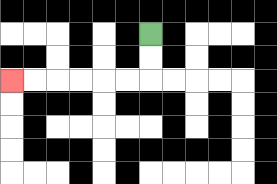{'start': '[6, 1]', 'end': '[0, 3]', 'path_directions': 'D,D,L,L,L,L,L,L', 'path_coordinates': '[[6, 1], [6, 2], [6, 3], [5, 3], [4, 3], [3, 3], [2, 3], [1, 3], [0, 3]]'}